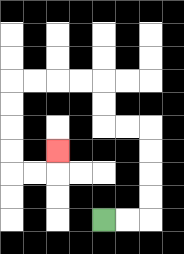{'start': '[4, 9]', 'end': '[2, 6]', 'path_directions': 'R,R,U,U,U,U,L,L,U,U,L,L,L,L,D,D,D,D,R,R,U', 'path_coordinates': '[[4, 9], [5, 9], [6, 9], [6, 8], [6, 7], [6, 6], [6, 5], [5, 5], [4, 5], [4, 4], [4, 3], [3, 3], [2, 3], [1, 3], [0, 3], [0, 4], [0, 5], [0, 6], [0, 7], [1, 7], [2, 7], [2, 6]]'}